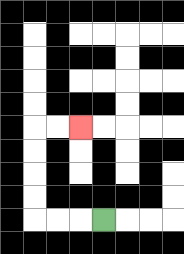{'start': '[4, 9]', 'end': '[3, 5]', 'path_directions': 'L,L,L,U,U,U,U,R,R', 'path_coordinates': '[[4, 9], [3, 9], [2, 9], [1, 9], [1, 8], [1, 7], [1, 6], [1, 5], [2, 5], [3, 5]]'}